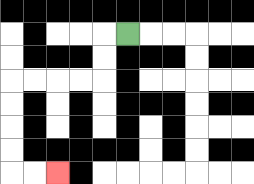{'start': '[5, 1]', 'end': '[2, 7]', 'path_directions': 'L,D,D,L,L,L,L,D,D,D,D,R,R', 'path_coordinates': '[[5, 1], [4, 1], [4, 2], [4, 3], [3, 3], [2, 3], [1, 3], [0, 3], [0, 4], [0, 5], [0, 6], [0, 7], [1, 7], [2, 7]]'}